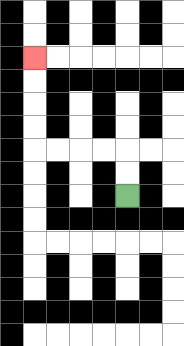{'start': '[5, 8]', 'end': '[1, 2]', 'path_directions': 'U,U,L,L,L,L,U,U,U,U', 'path_coordinates': '[[5, 8], [5, 7], [5, 6], [4, 6], [3, 6], [2, 6], [1, 6], [1, 5], [1, 4], [1, 3], [1, 2]]'}